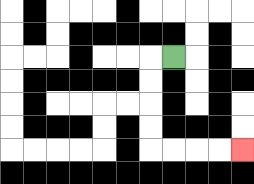{'start': '[7, 2]', 'end': '[10, 6]', 'path_directions': 'L,D,D,D,D,R,R,R,R', 'path_coordinates': '[[7, 2], [6, 2], [6, 3], [6, 4], [6, 5], [6, 6], [7, 6], [8, 6], [9, 6], [10, 6]]'}